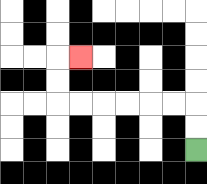{'start': '[8, 6]', 'end': '[3, 2]', 'path_directions': 'U,U,L,L,L,L,L,L,U,U,R', 'path_coordinates': '[[8, 6], [8, 5], [8, 4], [7, 4], [6, 4], [5, 4], [4, 4], [3, 4], [2, 4], [2, 3], [2, 2], [3, 2]]'}